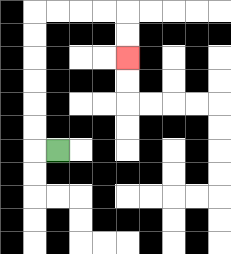{'start': '[2, 6]', 'end': '[5, 2]', 'path_directions': 'L,U,U,U,U,U,U,R,R,R,R,D,D', 'path_coordinates': '[[2, 6], [1, 6], [1, 5], [1, 4], [1, 3], [1, 2], [1, 1], [1, 0], [2, 0], [3, 0], [4, 0], [5, 0], [5, 1], [5, 2]]'}